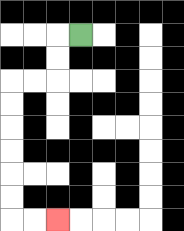{'start': '[3, 1]', 'end': '[2, 9]', 'path_directions': 'L,D,D,L,L,D,D,D,D,D,D,R,R', 'path_coordinates': '[[3, 1], [2, 1], [2, 2], [2, 3], [1, 3], [0, 3], [0, 4], [0, 5], [0, 6], [0, 7], [0, 8], [0, 9], [1, 9], [2, 9]]'}